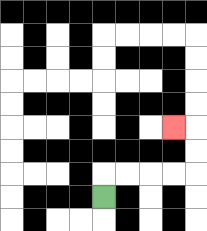{'start': '[4, 8]', 'end': '[7, 5]', 'path_directions': 'U,R,R,R,R,U,U,L', 'path_coordinates': '[[4, 8], [4, 7], [5, 7], [6, 7], [7, 7], [8, 7], [8, 6], [8, 5], [7, 5]]'}